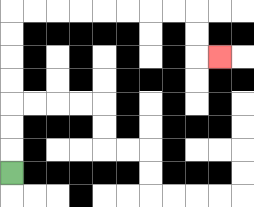{'start': '[0, 7]', 'end': '[9, 2]', 'path_directions': 'U,U,U,U,U,U,U,R,R,R,R,R,R,R,R,D,D,R', 'path_coordinates': '[[0, 7], [0, 6], [0, 5], [0, 4], [0, 3], [0, 2], [0, 1], [0, 0], [1, 0], [2, 0], [3, 0], [4, 0], [5, 0], [6, 0], [7, 0], [8, 0], [8, 1], [8, 2], [9, 2]]'}